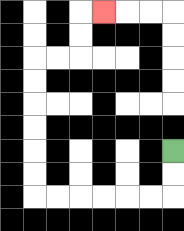{'start': '[7, 6]', 'end': '[4, 0]', 'path_directions': 'D,D,L,L,L,L,L,L,U,U,U,U,U,U,R,R,U,U,R', 'path_coordinates': '[[7, 6], [7, 7], [7, 8], [6, 8], [5, 8], [4, 8], [3, 8], [2, 8], [1, 8], [1, 7], [1, 6], [1, 5], [1, 4], [1, 3], [1, 2], [2, 2], [3, 2], [3, 1], [3, 0], [4, 0]]'}